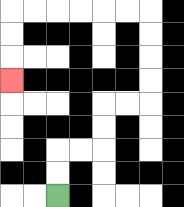{'start': '[2, 8]', 'end': '[0, 3]', 'path_directions': 'U,U,R,R,U,U,R,R,U,U,U,U,L,L,L,L,L,L,D,D,D', 'path_coordinates': '[[2, 8], [2, 7], [2, 6], [3, 6], [4, 6], [4, 5], [4, 4], [5, 4], [6, 4], [6, 3], [6, 2], [6, 1], [6, 0], [5, 0], [4, 0], [3, 0], [2, 0], [1, 0], [0, 0], [0, 1], [0, 2], [0, 3]]'}